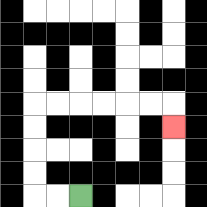{'start': '[3, 8]', 'end': '[7, 5]', 'path_directions': 'L,L,U,U,U,U,R,R,R,R,R,R,D', 'path_coordinates': '[[3, 8], [2, 8], [1, 8], [1, 7], [1, 6], [1, 5], [1, 4], [2, 4], [3, 4], [4, 4], [5, 4], [6, 4], [7, 4], [7, 5]]'}